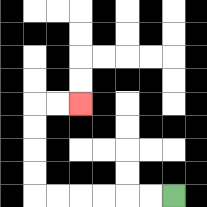{'start': '[7, 8]', 'end': '[3, 4]', 'path_directions': 'L,L,L,L,L,L,U,U,U,U,R,R', 'path_coordinates': '[[7, 8], [6, 8], [5, 8], [4, 8], [3, 8], [2, 8], [1, 8], [1, 7], [1, 6], [1, 5], [1, 4], [2, 4], [3, 4]]'}